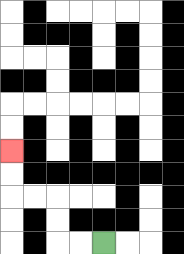{'start': '[4, 10]', 'end': '[0, 6]', 'path_directions': 'L,L,U,U,L,L,U,U', 'path_coordinates': '[[4, 10], [3, 10], [2, 10], [2, 9], [2, 8], [1, 8], [0, 8], [0, 7], [0, 6]]'}